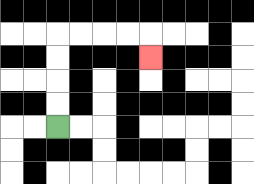{'start': '[2, 5]', 'end': '[6, 2]', 'path_directions': 'U,U,U,U,R,R,R,R,D', 'path_coordinates': '[[2, 5], [2, 4], [2, 3], [2, 2], [2, 1], [3, 1], [4, 1], [5, 1], [6, 1], [6, 2]]'}